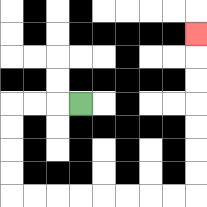{'start': '[3, 4]', 'end': '[8, 1]', 'path_directions': 'L,L,L,D,D,D,D,R,R,R,R,R,R,R,R,U,U,U,U,U,U,U', 'path_coordinates': '[[3, 4], [2, 4], [1, 4], [0, 4], [0, 5], [0, 6], [0, 7], [0, 8], [1, 8], [2, 8], [3, 8], [4, 8], [5, 8], [6, 8], [7, 8], [8, 8], [8, 7], [8, 6], [8, 5], [8, 4], [8, 3], [8, 2], [8, 1]]'}